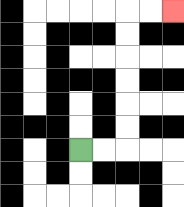{'start': '[3, 6]', 'end': '[7, 0]', 'path_directions': 'R,R,U,U,U,U,U,U,R,R', 'path_coordinates': '[[3, 6], [4, 6], [5, 6], [5, 5], [5, 4], [5, 3], [5, 2], [5, 1], [5, 0], [6, 0], [7, 0]]'}